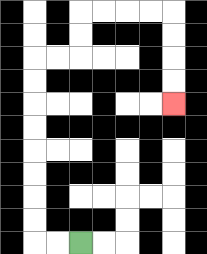{'start': '[3, 10]', 'end': '[7, 4]', 'path_directions': 'L,L,U,U,U,U,U,U,U,U,R,R,U,U,R,R,R,R,D,D,D,D', 'path_coordinates': '[[3, 10], [2, 10], [1, 10], [1, 9], [1, 8], [1, 7], [1, 6], [1, 5], [1, 4], [1, 3], [1, 2], [2, 2], [3, 2], [3, 1], [3, 0], [4, 0], [5, 0], [6, 0], [7, 0], [7, 1], [7, 2], [7, 3], [7, 4]]'}